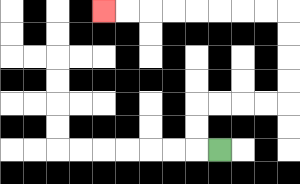{'start': '[9, 6]', 'end': '[4, 0]', 'path_directions': 'L,U,U,R,R,R,R,U,U,U,U,L,L,L,L,L,L,L,L', 'path_coordinates': '[[9, 6], [8, 6], [8, 5], [8, 4], [9, 4], [10, 4], [11, 4], [12, 4], [12, 3], [12, 2], [12, 1], [12, 0], [11, 0], [10, 0], [9, 0], [8, 0], [7, 0], [6, 0], [5, 0], [4, 0]]'}